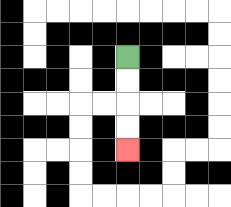{'start': '[5, 2]', 'end': '[5, 6]', 'path_directions': 'D,D,D,D', 'path_coordinates': '[[5, 2], [5, 3], [5, 4], [5, 5], [5, 6]]'}